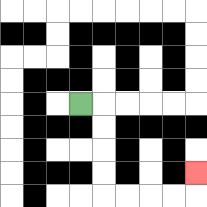{'start': '[3, 4]', 'end': '[8, 7]', 'path_directions': 'R,D,D,D,D,R,R,R,R,U', 'path_coordinates': '[[3, 4], [4, 4], [4, 5], [4, 6], [4, 7], [4, 8], [5, 8], [6, 8], [7, 8], [8, 8], [8, 7]]'}